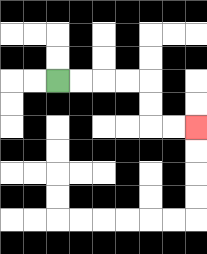{'start': '[2, 3]', 'end': '[8, 5]', 'path_directions': 'R,R,R,R,D,D,R,R', 'path_coordinates': '[[2, 3], [3, 3], [4, 3], [5, 3], [6, 3], [6, 4], [6, 5], [7, 5], [8, 5]]'}